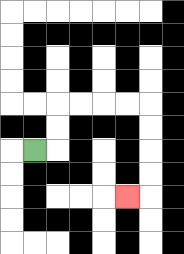{'start': '[1, 6]', 'end': '[5, 8]', 'path_directions': 'R,U,U,R,R,R,R,D,D,D,D,L', 'path_coordinates': '[[1, 6], [2, 6], [2, 5], [2, 4], [3, 4], [4, 4], [5, 4], [6, 4], [6, 5], [6, 6], [6, 7], [6, 8], [5, 8]]'}